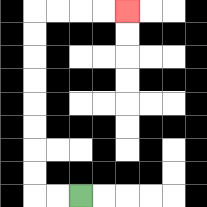{'start': '[3, 8]', 'end': '[5, 0]', 'path_directions': 'L,L,U,U,U,U,U,U,U,U,R,R,R,R', 'path_coordinates': '[[3, 8], [2, 8], [1, 8], [1, 7], [1, 6], [1, 5], [1, 4], [1, 3], [1, 2], [1, 1], [1, 0], [2, 0], [3, 0], [4, 0], [5, 0]]'}